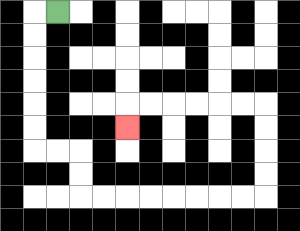{'start': '[2, 0]', 'end': '[5, 5]', 'path_directions': 'L,D,D,D,D,D,D,R,R,D,D,R,R,R,R,R,R,R,R,U,U,U,U,L,L,L,L,L,L,D', 'path_coordinates': '[[2, 0], [1, 0], [1, 1], [1, 2], [1, 3], [1, 4], [1, 5], [1, 6], [2, 6], [3, 6], [3, 7], [3, 8], [4, 8], [5, 8], [6, 8], [7, 8], [8, 8], [9, 8], [10, 8], [11, 8], [11, 7], [11, 6], [11, 5], [11, 4], [10, 4], [9, 4], [8, 4], [7, 4], [6, 4], [5, 4], [5, 5]]'}